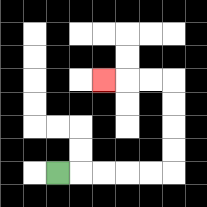{'start': '[2, 7]', 'end': '[4, 3]', 'path_directions': 'R,R,R,R,R,U,U,U,U,L,L,L', 'path_coordinates': '[[2, 7], [3, 7], [4, 7], [5, 7], [6, 7], [7, 7], [7, 6], [7, 5], [7, 4], [7, 3], [6, 3], [5, 3], [4, 3]]'}